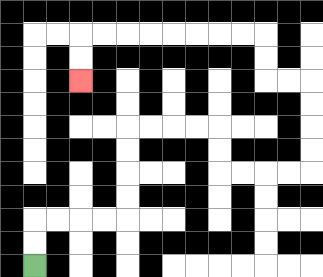{'start': '[1, 11]', 'end': '[3, 3]', 'path_directions': 'U,U,R,R,R,R,U,U,U,U,R,R,R,R,D,D,R,R,R,R,U,U,U,U,L,L,U,U,L,L,L,L,L,L,L,L,D,D', 'path_coordinates': '[[1, 11], [1, 10], [1, 9], [2, 9], [3, 9], [4, 9], [5, 9], [5, 8], [5, 7], [5, 6], [5, 5], [6, 5], [7, 5], [8, 5], [9, 5], [9, 6], [9, 7], [10, 7], [11, 7], [12, 7], [13, 7], [13, 6], [13, 5], [13, 4], [13, 3], [12, 3], [11, 3], [11, 2], [11, 1], [10, 1], [9, 1], [8, 1], [7, 1], [6, 1], [5, 1], [4, 1], [3, 1], [3, 2], [3, 3]]'}